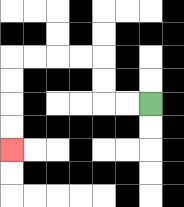{'start': '[6, 4]', 'end': '[0, 6]', 'path_directions': 'L,L,U,U,L,L,L,L,D,D,D,D', 'path_coordinates': '[[6, 4], [5, 4], [4, 4], [4, 3], [4, 2], [3, 2], [2, 2], [1, 2], [0, 2], [0, 3], [0, 4], [0, 5], [0, 6]]'}